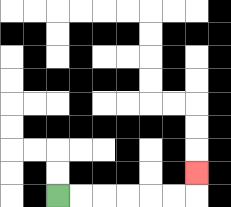{'start': '[2, 8]', 'end': '[8, 7]', 'path_directions': 'R,R,R,R,R,R,U', 'path_coordinates': '[[2, 8], [3, 8], [4, 8], [5, 8], [6, 8], [7, 8], [8, 8], [8, 7]]'}